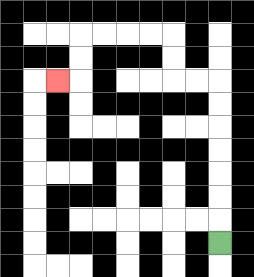{'start': '[9, 10]', 'end': '[2, 3]', 'path_directions': 'U,U,U,U,U,U,U,L,L,U,U,L,L,L,L,D,D,L', 'path_coordinates': '[[9, 10], [9, 9], [9, 8], [9, 7], [9, 6], [9, 5], [9, 4], [9, 3], [8, 3], [7, 3], [7, 2], [7, 1], [6, 1], [5, 1], [4, 1], [3, 1], [3, 2], [3, 3], [2, 3]]'}